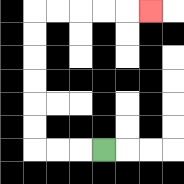{'start': '[4, 6]', 'end': '[6, 0]', 'path_directions': 'L,L,L,U,U,U,U,U,U,R,R,R,R,R', 'path_coordinates': '[[4, 6], [3, 6], [2, 6], [1, 6], [1, 5], [1, 4], [1, 3], [1, 2], [1, 1], [1, 0], [2, 0], [3, 0], [4, 0], [5, 0], [6, 0]]'}